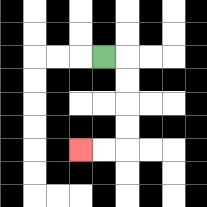{'start': '[4, 2]', 'end': '[3, 6]', 'path_directions': 'R,D,D,D,D,L,L', 'path_coordinates': '[[4, 2], [5, 2], [5, 3], [5, 4], [5, 5], [5, 6], [4, 6], [3, 6]]'}